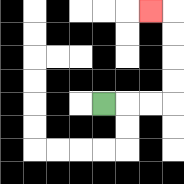{'start': '[4, 4]', 'end': '[6, 0]', 'path_directions': 'R,R,R,U,U,U,U,L', 'path_coordinates': '[[4, 4], [5, 4], [6, 4], [7, 4], [7, 3], [7, 2], [7, 1], [7, 0], [6, 0]]'}